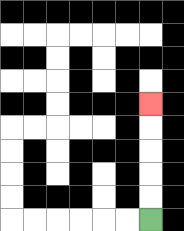{'start': '[6, 9]', 'end': '[6, 4]', 'path_directions': 'U,U,U,U,U', 'path_coordinates': '[[6, 9], [6, 8], [6, 7], [6, 6], [6, 5], [6, 4]]'}